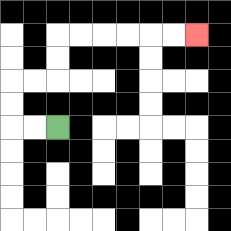{'start': '[2, 5]', 'end': '[8, 1]', 'path_directions': 'L,L,U,U,R,R,U,U,R,R,R,R,R,R', 'path_coordinates': '[[2, 5], [1, 5], [0, 5], [0, 4], [0, 3], [1, 3], [2, 3], [2, 2], [2, 1], [3, 1], [4, 1], [5, 1], [6, 1], [7, 1], [8, 1]]'}